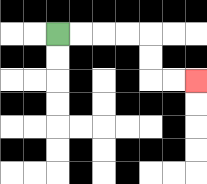{'start': '[2, 1]', 'end': '[8, 3]', 'path_directions': 'R,R,R,R,D,D,R,R', 'path_coordinates': '[[2, 1], [3, 1], [4, 1], [5, 1], [6, 1], [6, 2], [6, 3], [7, 3], [8, 3]]'}